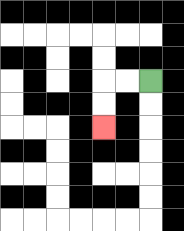{'start': '[6, 3]', 'end': '[4, 5]', 'path_directions': 'L,L,D,D', 'path_coordinates': '[[6, 3], [5, 3], [4, 3], [4, 4], [4, 5]]'}